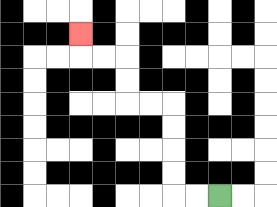{'start': '[9, 8]', 'end': '[3, 1]', 'path_directions': 'L,L,U,U,U,U,L,L,U,U,L,L,U', 'path_coordinates': '[[9, 8], [8, 8], [7, 8], [7, 7], [7, 6], [7, 5], [7, 4], [6, 4], [5, 4], [5, 3], [5, 2], [4, 2], [3, 2], [3, 1]]'}